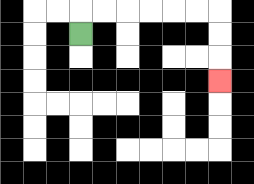{'start': '[3, 1]', 'end': '[9, 3]', 'path_directions': 'U,R,R,R,R,R,R,D,D,D', 'path_coordinates': '[[3, 1], [3, 0], [4, 0], [5, 0], [6, 0], [7, 0], [8, 0], [9, 0], [9, 1], [9, 2], [9, 3]]'}